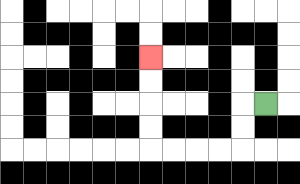{'start': '[11, 4]', 'end': '[6, 2]', 'path_directions': 'L,D,D,L,L,L,L,U,U,U,U', 'path_coordinates': '[[11, 4], [10, 4], [10, 5], [10, 6], [9, 6], [8, 6], [7, 6], [6, 6], [6, 5], [6, 4], [6, 3], [6, 2]]'}